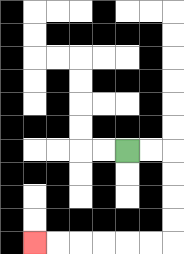{'start': '[5, 6]', 'end': '[1, 10]', 'path_directions': 'R,R,D,D,D,D,L,L,L,L,L,L', 'path_coordinates': '[[5, 6], [6, 6], [7, 6], [7, 7], [7, 8], [7, 9], [7, 10], [6, 10], [5, 10], [4, 10], [3, 10], [2, 10], [1, 10]]'}